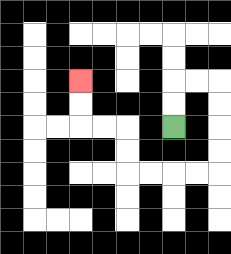{'start': '[7, 5]', 'end': '[3, 3]', 'path_directions': 'U,U,R,R,D,D,D,D,L,L,L,L,U,U,L,L,U,U', 'path_coordinates': '[[7, 5], [7, 4], [7, 3], [8, 3], [9, 3], [9, 4], [9, 5], [9, 6], [9, 7], [8, 7], [7, 7], [6, 7], [5, 7], [5, 6], [5, 5], [4, 5], [3, 5], [3, 4], [3, 3]]'}